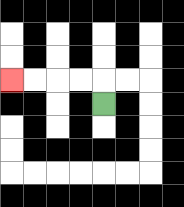{'start': '[4, 4]', 'end': '[0, 3]', 'path_directions': 'U,L,L,L,L', 'path_coordinates': '[[4, 4], [4, 3], [3, 3], [2, 3], [1, 3], [0, 3]]'}